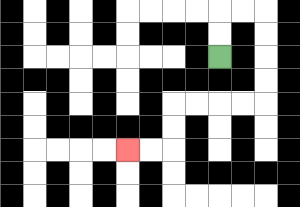{'start': '[9, 2]', 'end': '[5, 6]', 'path_directions': 'U,U,R,R,D,D,D,D,L,L,L,L,D,D,L,L', 'path_coordinates': '[[9, 2], [9, 1], [9, 0], [10, 0], [11, 0], [11, 1], [11, 2], [11, 3], [11, 4], [10, 4], [9, 4], [8, 4], [7, 4], [7, 5], [7, 6], [6, 6], [5, 6]]'}